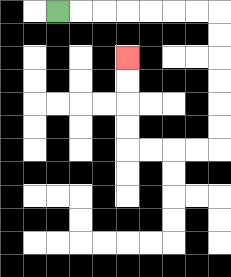{'start': '[2, 0]', 'end': '[5, 2]', 'path_directions': 'R,R,R,R,R,R,R,D,D,D,D,D,D,L,L,L,L,U,U,U,U', 'path_coordinates': '[[2, 0], [3, 0], [4, 0], [5, 0], [6, 0], [7, 0], [8, 0], [9, 0], [9, 1], [9, 2], [9, 3], [9, 4], [9, 5], [9, 6], [8, 6], [7, 6], [6, 6], [5, 6], [5, 5], [5, 4], [5, 3], [5, 2]]'}